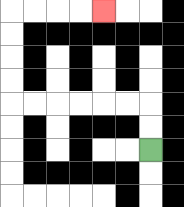{'start': '[6, 6]', 'end': '[4, 0]', 'path_directions': 'U,U,L,L,L,L,L,L,U,U,U,U,R,R,R,R', 'path_coordinates': '[[6, 6], [6, 5], [6, 4], [5, 4], [4, 4], [3, 4], [2, 4], [1, 4], [0, 4], [0, 3], [0, 2], [0, 1], [0, 0], [1, 0], [2, 0], [3, 0], [4, 0]]'}